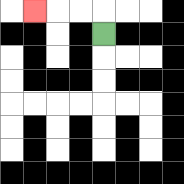{'start': '[4, 1]', 'end': '[1, 0]', 'path_directions': 'U,L,L,L', 'path_coordinates': '[[4, 1], [4, 0], [3, 0], [2, 0], [1, 0]]'}